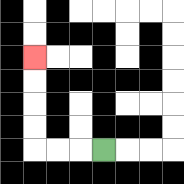{'start': '[4, 6]', 'end': '[1, 2]', 'path_directions': 'L,L,L,U,U,U,U', 'path_coordinates': '[[4, 6], [3, 6], [2, 6], [1, 6], [1, 5], [1, 4], [1, 3], [1, 2]]'}